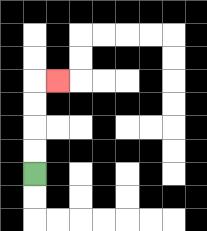{'start': '[1, 7]', 'end': '[2, 3]', 'path_directions': 'U,U,U,U,R', 'path_coordinates': '[[1, 7], [1, 6], [1, 5], [1, 4], [1, 3], [2, 3]]'}